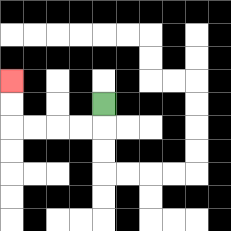{'start': '[4, 4]', 'end': '[0, 3]', 'path_directions': 'D,L,L,L,L,U,U', 'path_coordinates': '[[4, 4], [4, 5], [3, 5], [2, 5], [1, 5], [0, 5], [0, 4], [0, 3]]'}